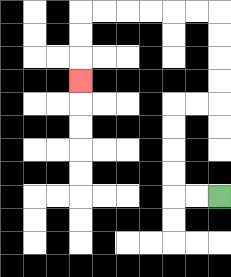{'start': '[9, 8]', 'end': '[3, 3]', 'path_directions': 'L,L,U,U,U,U,R,R,U,U,U,U,L,L,L,L,L,L,D,D,D', 'path_coordinates': '[[9, 8], [8, 8], [7, 8], [7, 7], [7, 6], [7, 5], [7, 4], [8, 4], [9, 4], [9, 3], [9, 2], [9, 1], [9, 0], [8, 0], [7, 0], [6, 0], [5, 0], [4, 0], [3, 0], [3, 1], [3, 2], [3, 3]]'}